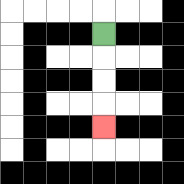{'start': '[4, 1]', 'end': '[4, 5]', 'path_directions': 'D,D,D,D', 'path_coordinates': '[[4, 1], [4, 2], [4, 3], [4, 4], [4, 5]]'}